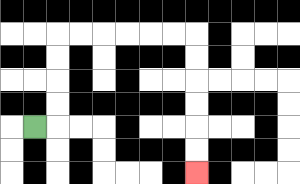{'start': '[1, 5]', 'end': '[8, 7]', 'path_directions': 'R,U,U,U,U,R,R,R,R,R,R,D,D,D,D,D,D', 'path_coordinates': '[[1, 5], [2, 5], [2, 4], [2, 3], [2, 2], [2, 1], [3, 1], [4, 1], [5, 1], [6, 1], [7, 1], [8, 1], [8, 2], [8, 3], [8, 4], [8, 5], [8, 6], [8, 7]]'}